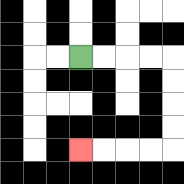{'start': '[3, 2]', 'end': '[3, 6]', 'path_directions': 'R,R,R,R,D,D,D,D,L,L,L,L', 'path_coordinates': '[[3, 2], [4, 2], [5, 2], [6, 2], [7, 2], [7, 3], [7, 4], [7, 5], [7, 6], [6, 6], [5, 6], [4, 6], [3, 6]]'}